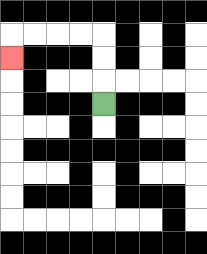{'start': '[4, 4]', 'end': '[0, 2]', 'path_directions': 'U,U,U,L,L,L,L,D', 'path_coordinates': '[[4, 4], [4, 3], [4, 2], [4, 1], [3, 1], [2, 1], [1, 1], [0, 1], [0, 2]]'}